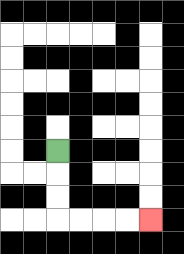{'start': '[2, 6]', 'end': '[6, 9]', 'path_directions': 'D,D,D,R,R,R,R', 'path_coordinates': '[[2, 6], [2, 7], [2, 8], [2, 9], [3, 9], [4, 9], [5, 9], [6, 9]]'}